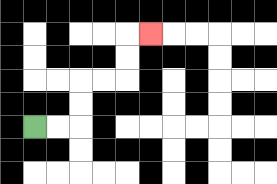{'start': '[1, 5]', 'end': '[6, 1]', 'path_directions': 'R,R,U,U,R,R,U,U,R', 'path_coordinates': '[[1, 5], [2, 5], [3, 5], [3, 4], [3, 3], [4, 3], [5, 3], [5, 2], [5, 1], [6, 1]]'}